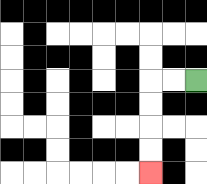{'start': '[8, 3]', 'end': '[6, 7]', 'path_directions': 'L,L,D,D,D,D', 'path_coordinates': '[[8, 3], [7, 3], [6, 3], [6, 4], [6, 5], [6, 6], [6, 7]]'}